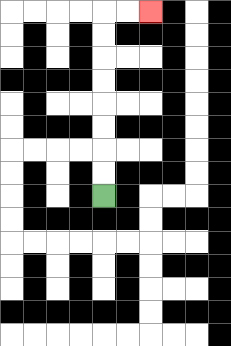{'start': '[4, 8]', 'end': '[6, 0]', 'path_directions': 'U,U,U,U,U,U,U,U,R,R', 'path_coordinates': '[[4, 8], [4, 7], [4, 6], [4, 5], [4, 4], [4, 3], [4, 2], [4, 1], [4, 0], [5, 0], [6, 0]]'}